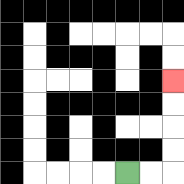{'start': '[5, 7]', 'end': '[7, 3]', 'path_directions': 'R,R,U,U,U,U', 'path_coordinates': '[[5, 7], [6, 7], [7, 7], [7, 6], [7, 5], [7, 4], [7, 3]]'}